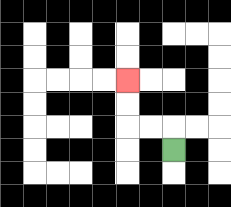{'start': '[7, 6]', 'end': '[5, 3]', 'path_directions': 'U,L,L,U,U', 'path_coordinates': '[[7, 6], [7, 5], [6, 5], [5, 5], [5, 4], [5, 3]]'}